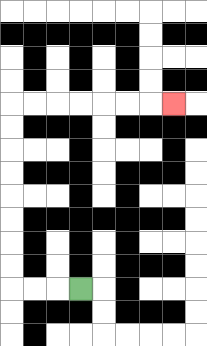{'start': '[3, 12]', 'end': '[7, 4]', 'path_directions': 'L,L,L,U,U,U,U,U,U,U,U,R,R,R,R,R,R,R', 'path_coordinates': '[[3, 12], [2, 12], [1, 12], [0, 12], [0, 11], [0, 10], [0, 9], [0, 8], [0, 7], [0, 6], [0, 5], [0, 4], [1, 4], [2, 4], [3, 4], [4, 4], [5, 4], [6, 4], [7, 4]]'}